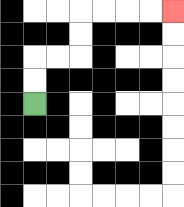{'start': '[1, 4]', 'end': '[7, 0]', 'path_directions': 'U,U,R,R,U,U,R,R,R,R', 'path_coordinates': '[[1, 4], [1, 3], [1, 2], [2, 2], [3, 2], [3, 1], [3, 0], [4, 0], [5, 0], [6, 0], [7, 0]]'}